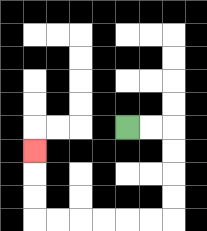{'start': '[5, 5]', 'end': '[1, 6]', 'path_directions': 'R,R,D,D,D,D,L,L,L,L,L,L,U,U,U', 'path_coordinates': '[[5, 5], [6, 5], [7, 5], [7, 6], [7, 7], [7, 8], [7, 9], [6, 9], [5, 9], [4, 9], [3, 9], [2, 9], [1, 9], [1, 8], [1, 7], [1, 6]]'}